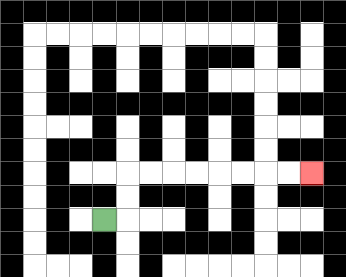{'start': '[4, 9]', 'end': '[13, 7]', 'path_directions': 'R,U,U,R,R,R,R,R,R,R,R', 'path_coordinates': '[[4, 9], [5, 9], [5, 8], [5, 7], [6, 7], [7, 7], [8, 7], [9, 7], [10, 7], [11, 7], [12, 7], [13, 7]]'}